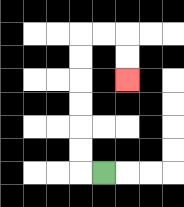{'start': '[4, 7]', 'end': '[5, 3]', 'path_directions': 'L,U,U,U,U,U,U,R,R,D,D', 'path_coordinates': '[[4, 7], [3, 7], [3, 6], [3, 5], [3, 4], [3, 3], [3, 2], [3, 1], [4, 1], [5, 1], [5, 2], [5, 3]]'}